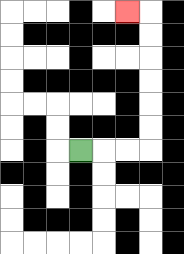{'start': '[3, 6]', 'end': '[5, 0]', 'path_directions': 'R,R,R,U,U,U,U,U,U,L', 'path_coordinates': '[[3, 6], [4, 6], [5, 6], [6, 6], [6, 5], [6, 4], [6, 3], [6, 2], [6, 1], [6, 0], [5, 0]]'}